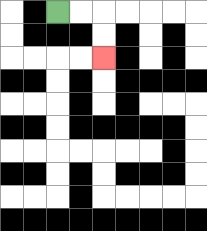{'start': '[2, 0]', 'end': '[4, 2]', 'path_directions': 'R,R,D,D', 'path_coordinates': '[[2, 0], [3, 0], [4, 0], [4, 1], [4, 2]]'}